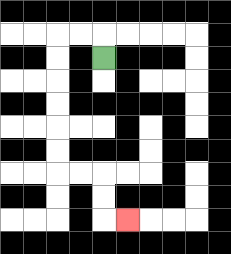{'start': '[4, 2]', 'end': '[5, 9]', 'path_directions': 'U,L,L,D,D,D,D,D,D,R,R,D,D,R', 'path_coordinates': '[[4, 2], [4, 1], [3, 1], [2, 1], [2, 2], [2, 3], [2, 4], [2, 5], [2, 6], [2, 7], [3, 7], [4, 7], [4, 8], [4, 9], [5, 9]]'}